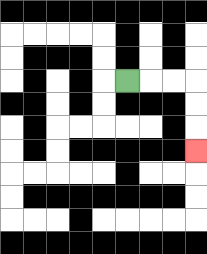{'start': '[5, 3]', 'end': '[8, 6]', 'path_directions': 'R,R,R,D,D,D', 'path_coordinates': '[[5, 3], [6, 3], [7, 3], [8, 3], [8, 4], [8, 5], [8, 6]]'}